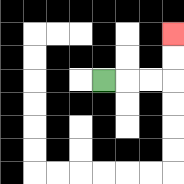{'start': '[4, 3]', 'end': '[7, 1]', 'path_directions': 'R,R,R,U,U', 'path_coordinates': '[[4, 3], [5, 3], [6, 3], [7, 3], [7, 2], [7, 1]]'}